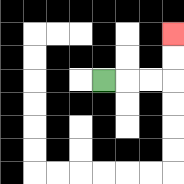{'start': '[4, 3]', 'end': '[7, 1]', 'path_directions': 'R,R,R,U,U', 'path_coordinates': '[[4, 3], [5, 3], [6, 3], [7, 3], [7, 2], [7, 1]]'}